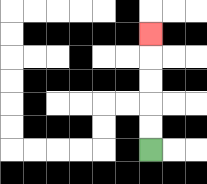{'start': '[6, 6]', 'end': '[6, 1]', 'path_directions': 'U,U,U,U,U', 'path_coordinates': '[[6, 6], [6, 5], [6, 4], [6, 3], [6, 2], [6, 1]]'}